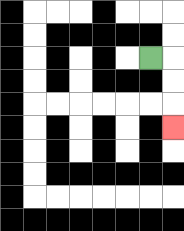{'start': '[6, 2]', 'end': '[7, 5]', 'path_directions': 'R,D,D,D', 'path_coordinates': '[[6, 2], [7, 2], [7, 3], [7, 4], [7, 5]]'}